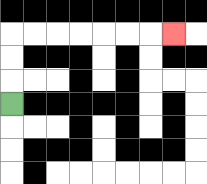{'start': '[0, 4]', 'end': '[7, 1]', 'path_directions': 'U,U,U,R,R,R,R,R,R,R', 'path_coordinates': '[[0, 4], [0, 3], [0, 2], [0, 1], [1, 1], [2, 1], [3, 1], [4, 1], [5, 1], [6, 1], [7, 1]]'}